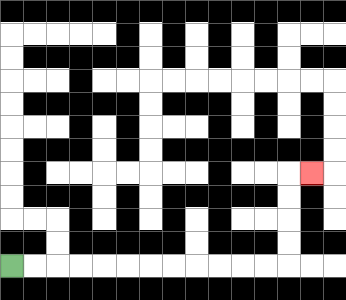{'start': '[0, 11]', 'end': '[13, 7]', 'path_directions': 'R,R,R,R,R,R,R,R,R,R,R,R,U,U,U,U,R', 'path_coordinates': '[[0, 11], [1, 11], [2, 11], [3, 11], [4, 11], [5, 11], [6, 11], [7, 11], [8, 11], [9, 11], [10, 11], [11, 11], [12, 11], [12, 10], [12, 9], [12, 8], [12, 7], [13, 7]]'}